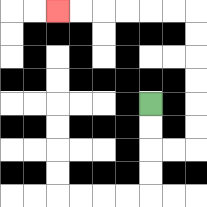{'start': '[6, 4]', 'end': '[2, 0]', 'path_directions': 'D,D,R,R,U,U,U,U,U,U,L,L,L,L,L,L', 'path_coordinates': '[[6, 4], [6, 5], [6, 6], [7, 6], [8, 6], [8, 5], [8, 4], [8, 3], [8, 2], [8, 1], [8, 0], [7, 0], [6, 0], [5, 0], [4, 0], [3, 0], [2, 0]]'}